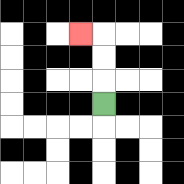{'start': '[4, 4]', 'end': '[3, 1]', 'path_directions': 'U,U,U,L', 'path_coordinates': '[[4, 4], [4, 3], [4, 2], [4, 1], [3, 1]]'}